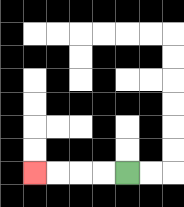{'start': '[5, 7]', 'end': '[1, 7]', 'path_directions': 'L,L,L,L', 'path_coordinates': '[[5, 7], [4, 7], [3, 7], [2, 7], [1, 7]]'}